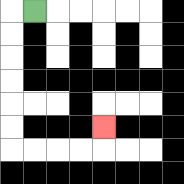{'start': '[1, 0]', 'end': '[4, 5]', 'path_directions': 'L,D,D,D,D,D,D,R,R,R,R,U', 'path_coordinates': '[[1, 0], [0, 0], [0, 1], [0, 2], [0, 3], [0, 4], [0, 5], [0, 6], [1, 6], [2, 6], [3, 6], [4, 6], [4, 5]]'}